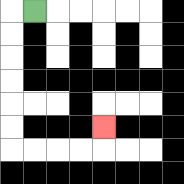{'start': '[1, 0]', 'end': '[4, 5]', 'path_directions': 'L,D,D,D,D,D,D,R,R,R,R,U', 'path_coordinates': '[[1, 0], [0, 0], [0, 1], [0, 2], [0, 3], [0, 4], [0, 5], [0, 6], [1, 6], [2, 6], [3, 6], [4, 6], [4, 5]]'}